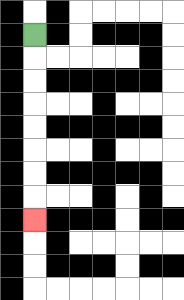{'start': '[1, 1]', 'end': '[1, 9]', 'path_directions': 'D,D,D,D,D,D,D,D', 'path_coordinates': '[[1, 1], [1, 2], [1, 3], [1, 4], [1, 5], [1, 6], [1, 7], [1, 8], [1, 9]]'}